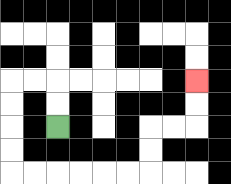{'start': '[2, 5]', 'end': '[8, 3]', 'path_directions': 'U,U,L,L,D,D,D,D,R,R,R,R,R,R,U,U,R,R,U,U', 'path_coordinates': '[[2, 5], [2, 4], [2, 3], [1, 3], [0, 3], [0, 4], [0, 5], [0, 6], [0, 7], [1, 7], [2, 7], [3, 7], [4, 7], [5, 7], [6, 7], [6, 6], [6, 5], [7, 5], [8, 5], [8, 4], [8, 3]]'}